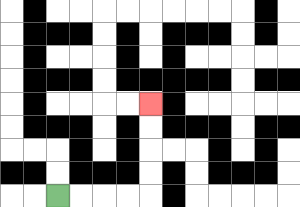{'start': '[2, 8]', 'end': '[6, 4]', 'path_directions': 'R,R,R,R,U,U,U,U', 'path_coordinates': '[[2, 8], [3, 8], [4, 8], [5, 8], [6, 8], [6, 7], [6, 6], [6, 5], [6, 4]]'}